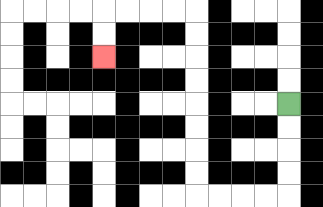{'start': '[12, 4]', 'end': '[4, 2]', 'path_directions': 'D,D,D,D,L,L,L,L,U,U,U,U,U,U,U,U,L,L,L,L,D,D', 'path_coordinates': '[[12, 4], [12, 5], [12, 6], [12, 7], [12, 8], [11, 8], [10, 8], [9, 8], [8, 8], [8, 7], [8, 6], [8, 5], [8, 4], [8, 3], [8, 2], [8, 1], [8, 0], [7, 0], [6, 0], [5, 0], [4, 0], [4, 1], [4, 2]]'}